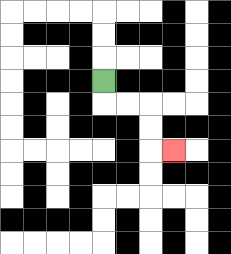{'start': '[4, 3]', 'end': '[7, 6]', 'path_directions': 'D,R,R,D,D,R', 'path_coordinates': '[[4, 3], [4, 4], [5, 4], [6, 4], [6, 5], [6, 6], [7, 6]]'}